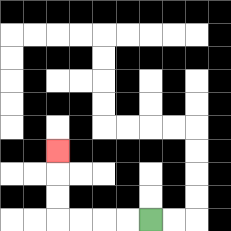{'start': '[6, 9]', 'end': '[2, 6]', 'path_directions': 'L,L,L,L,U,U,U', 'path_coordinates': '[[6, 9], [5, 9], [4, 9], [3, 9], [2, 9], [2, 8], [2, 7], [2, 6]]'}